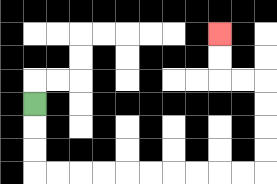{'start': '[1, 4]', 'end': '[9, 1]', 'path_directions': 'D,D,D,R,R,R,R,R,R,R,R,R,R,U,U,U,U,L,L,U,U', 'path_coordinates': '[[1, 4], [1, 5], [1, 6], [1, 7], [2, 7], [3, 7], [4, 7], [5, 7], [6, 7], [7, 7], [8, 7], [9, 7], [10, 7], [11, 7], [11, 6], [11, 5], [11, 4], [11, 3], [10, 3], [9, 3], [9, 2], [9, 1]]'}